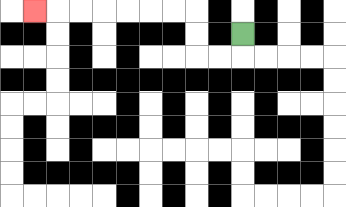{'start': '[10, 1]', 'end': '[1, 0]', 'path_directions': 'D,L,L,U,U,L,L,L,L,L,L,L', 'path_coordinates': '[[10, 1], [10, 2], [9, 2], [8, 2], [8, 1], [8, 0], [7, 0], [6, 0], [5, 0], [4, 0], [3, 0], [2, 0], [1, 0]]'}